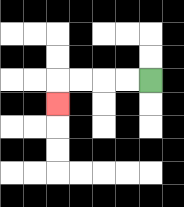{'start': '[6, 3]', 'end': '[2, 4]', 'path_directions': 'L,L,L,L,D', 'path_coordinates': '[[6, 3], [5, 3], [4, 3], [3, 3], [2, 3], [2, 4]]'}